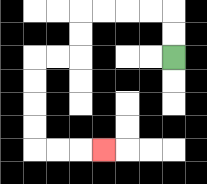{'start': '[7, 2]', 'end': '[4, 6]', 'path_directions': 'U,U,L,L,L,L,D,D,L,L,D,D,D,D,R,R,R', 'path_coordinates': '[[7, 2], [7, 1], [7, 0], [6, 0], [5, 0], [4, 0], [3, 0], [3, 1], [3, 2], [2, 2], [1, 2], [1, 3], [1, 4], [1, 5], [1, 6], [2, 6], [3, 6], [4, 6]]'}